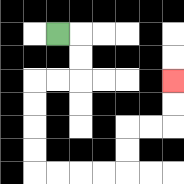{'start': '[2, 1]', 'end': '[7, 3]', 'path_directions': 'R,D,D,L,L,D,D,D,D,R,R,R,R,U,U,R,R,U,U', 'path_coordinates': '[[2, 1], [3, 1], [3, 2], [3, 3], [2, 3], [1, 3], [1, 4], [1, 5], [1, 6], [1, 7], [2, 7], [3, 7], [4, 7], [5, 7], [5, 6], [5, 5], [6, 5], [7, 5], [7, 4], [7, 3]]'}